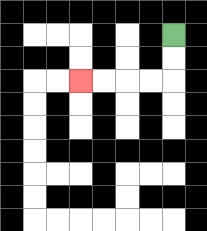{'start': '[7, 1]', 'end': '[3, 3]', 'path_directions': 'D,D,L,L,L,L', 'path_coordinates': '[[7, 1], [7, 2], [7, 3], [6, 3], [5, 3], [4, 3], [3, 3]]'}